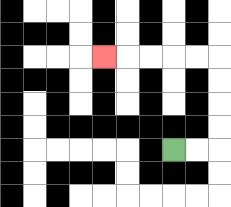{'start': '[7, 6]', 'end': '[4, 2]', 'path_directions': 'R,R,U,U,U,U,L,L,L,L,L', 'path_coordinates': '[[7, 6], [8, 6], [9, 6], [9, 5], [9, 4], [9, 3], [9, 2], [8, 2], [7, 2], [6, 2], [5, 2], [4, 2]]'}